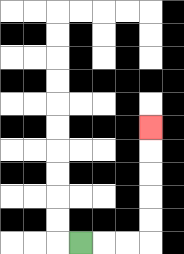{'start': '[3, 10]', 'end': '[6, 5]', 'path_directions': 'R,R,R,U,U,U,U,U', 'path_coordinates': '[[3, 10], [4, 10], [5, 10], [6, 10], [6, 9], [6, 8], [6, 7], [6, 6], [6, 5]]'}